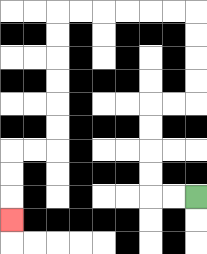{'start': '[8, 8]', 'end': '[0, 9]', 'path_directions': 'L,L,U,U,U,U,R,R,U,U,U,U,L,L,L,L,L,L,D,D,D,D,D,D,L,L,D,D,D', 'path_coordinates': '[[8, 8], [7, 8], [6, 8], [6, 7], [6, 6], [6, 5], [6, 4], [7, 4], [8, 4], [8, 3], [8, 2], [8, 1], [8, 0], [7, 0], [6, 0], [5, 0], [4, 0], [3, 0], [2, 0], [2, 1], [2, 2], [2, 3], [2, 4], [2, 5], [2, 6], [1, 6], [0, 6], [0, 7], [0, 8], [0, 9]]'}